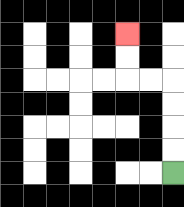{'start': '[7, 7]', 'end': '[5, 1]', 'path_directions': 'U,U,U,U,L,L,U,U', 'path_coordinates': '[[7, 7], [7, 6], [7, 5], [7, 4], [7, 3], [6, 3], [5, 3], [5, 2], [5, 1]]'}